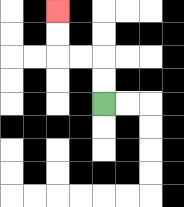{'start': '[4, 4]', 'end': '[2, 0]', 'path_directions': 'U,U,L,L,U,U', 'path_coordinates': '[[4, 4], [4, 3], [4, 2], [3, 2], [2, 2], [2, 1], [2, 0]]'}